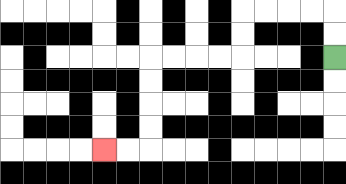{'start': '[14, 2]', 'end': '[4, 6]', 'path_directions': 'U,U,L,L,L,L,D,D,L,L,L,L,D,D,D,D,L,L', 'path_coordinates': '[[14, 2], [14, 1], [14, 0], [13, 0], [12, 0], [11, 0], [10, 0], [10, 1], [10, 2], [9, 2], [8, 2], [7, 2], [6, 2], [6, 3], [6, 4], [6, 5], [6, 6], [5, 6], [4, 6]]'}